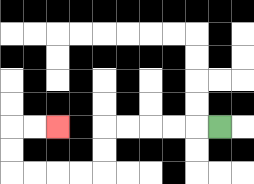{'start': '[9, 5]', 'end': '[2, 5]', 'path_directions': 'L,L,L,L,L,D,D,L,L,L,L,U,U,R,R', 'path_coordinates': '[[9, 5], [8, 5], [7, 5], [6, 5], [5, 5], [4, 5], [4, 6], [4, 7], [3, 7], [2, 7], [1, 7], [0, 7], [0, 6], [0, 5], [1, 5], [2, 5]]'}